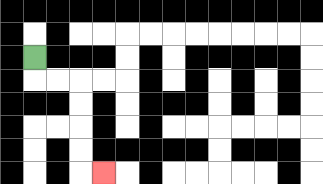{'start': '[1, 2]', 'end': '[4, 7]', 'path_directions': 'D,R,R,D,D,D,D,R', 'path_coordinates': '[[1, 2], [1, 3], [2, 3], [3, 3], [3, 4], [3, 5], [3, 6], [3, 7], [4, 7]]'}